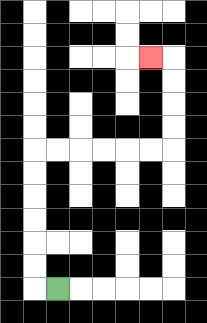{'start': '[2, 12]', 'end': '[6, 2]', 'path_directions': 'L,U,U,U,U,U,U,R,R,R,R,R,R,U,U,U,U,L', 'path_coordinates': '[[2, 12], [1, 12], [1, 11], [1, 10], [1, 9], [1, 8], [1, 7], [1, 6], [2, 6], [3, 6], [4, 6], [5, 6], [6, 6], [7, 6], [7, 5], [7, 4], [7, 3], [7, 2], [6, 2]]'}